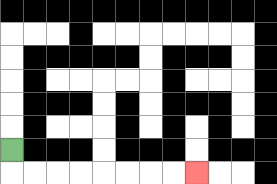{'start': '[0, 6]', 'end': '[8, 7]', 'path_directions': 'D,R,R,R,R,R,R,R,R', 'path_coordinates': '[[0, 6], [0, 7], [1, 7], [2, 7], [3, 7], [4, 7], [5, 7], [6, 7], [7, 7], [8, 7]]'}